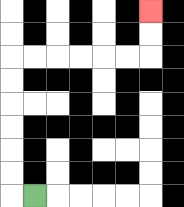{'start': '[1, 8]', 'end': '[6, 0]', 'path_directions': 'L,U,U,U,U,U,U,R,R,R,R,R,R,U,U', 'path_coordinates': '[[1, 8], [0, 8], [0, 7], [0, 6], [0, 5], [0, 4], [0, 3], [0, 2], [1, 2], [2, 2], [3, 2], [4, 2], [5, 2], [6, 2], [6, 1], [6, 0]]'}